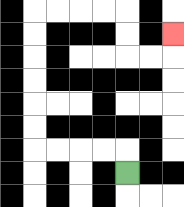{'start': '[5, 7]', 'end': '[7, 1]', 'path_directions': 'U,L,L,L,L,U,U,U,U,U,U,R,R,R,R,D,D,R,R,U', 'path_coordinates': '[[5, 7], [5, 6], [4, 6], [3, 6], [2, 6], [1, 6], [1, 5], [1, 4], [1, 3], [1, 2], [1, 1], [1, 0], [2, 0], [3, 0], [4, 0], [5, 0], [5, 1], [5, 2], [6, 2], [7, 2], [7, 1]]'}